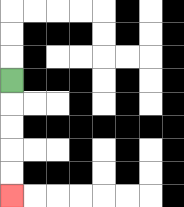{'start': '[0, 3]', 'end': '[0, 8]', 'path_directions': 'D,D,D,D,D', 'path_coordinates': '[[0, 3], [0, 4], [0, 5], [0, 6], [0, 7], [0, 8]]'}